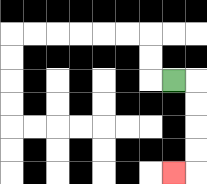{'start': '[7, 3]', 'end': '[7, 7]', 'path_directions': 'R,D,D,D,D,L', 'path_coordinates': '[[7, 3], [8, 3], [8, 4], [8, 5], [8, 6], [8, 7], [7, 7]]'}